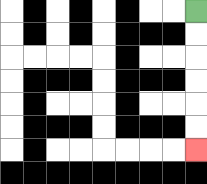{'start': '[8, 0]', 'end': '[8, 6]', 'path_directions': 'D,D,D,D,D,D', 'path_coordinates': '[[8, 0], [8, 1], [8, 2], [8, 3], [8, 4], [8, 5], [8, 6]]'}